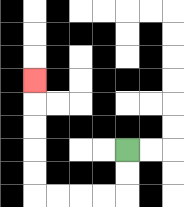{'start': '[5, 6]', 'end': '[1, 3]', 'path_directions': 'D,D,L,L,L,L,U,U,U,U,U', 'path_coordinates': '[[5, 6], [5, 7], [5, 8], [4, 8], [3, 8], [2, 8], [1, 8], [1, 7], [1, 6], [1, 5], [1, 4], [1, 3]]'}